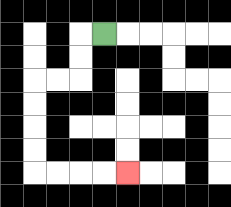{'start': '[4, 1]', 'end': '[5, 7]', 'path_directions': 'L,D,D,L,L,D,D,D,D,R,R,R,R', 'path_coordinates': '[[4, 1], [3, 1], [3, 2], [3, 3], [2, 3], [1, 3], [1, 4], [1, 5], [1, 6], [1, 7], [2, 7], [3, 7], [4, 7], [5, 7]]'}